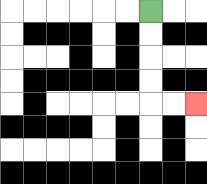{'start': '[6, 0]', 'end': '[8, 4]', 'path_directions': 'D,D,D,D,R,R', 'path_coordinates': '[[6, 0], [6, 1], [6, 2], [6, 3], [6, 4], [7, 4], [8, 4]]'}